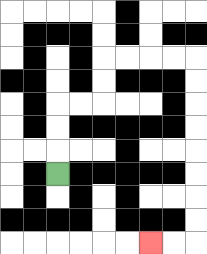{'start': '[2, 7]', 'end': '[6, 10]', 'path_directions': 'U,U,U,R,R,U,U,R,R,R,R,D,D,D,D,D,D,D,D,L,L', 'path_coordinates': '[[2, 7], [2, 6], [2, 5], [2, 4], [3, 4], [4, 4], [4, 3], [4, 2], [5, 2], [6, 2], [7, 2], [8, 2], [8, 3], [8, 4], [8, 5], [8, 6], [8, 7], [8, 8], [8, 9], [8, 10], [7, 10], [6, 10]]'}